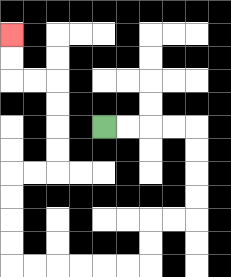{'start': '[4, 5]', 'end': '[0, 1]', 'path_directions': 'R,R,R,R,D,D,D,D,L,L,D,D,L,L,L,L,L,L,U,U,U,U,R,R,U,U,U,U,L,L,U,U', 'path_coordinates': '[[4, 5], [5, 5], [6, 5], [7, 5], [8, 5], [8, 6], [8, 7], [8, 8], [8, 9], [7, 9], [6, 9], [6, 10], [6, 11], [5, 11], [4, 11], [3, 11], [2, 11], [1, 11], [0, 11], [0, 10], [0, 9], [0, 8], [0, 7], [1, 7], [2, 7], [2, 6], [2, 5], [2, 4], [2, 3], [1, 3], [0, 3], [0, 2], [0, 1]]'}